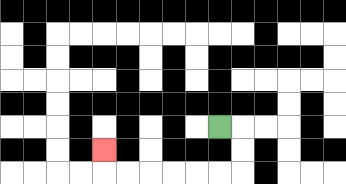{'start': '[9, 5]', 'end': '[4, 6]', 'path_directions': 'R,D,D,L,L,L,L,L,L,U', 'path_coordinates': '[[9, 5], [10, 5], [10, 6], [10, 7], [9, 7], [8, 7], [7, 7], [6, 7], [5, 7], [4, 7], [4, 6]]'}